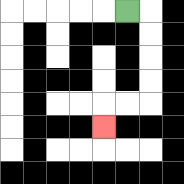{'start': '[5, 0]', 'end': '[4, 5]', 'path_directions': 'R,D,D,D,D,L,L,D', 'path_coordinates': '[[5, 0], [6, 0], [6, 1], [6, 2], [6, 3], [6, 4], [5, 4], [4, 4], [4, 5]]'}